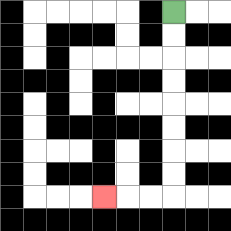{'start': '[7, 0]', 'end': '[4, 8]', 'path_directions': 'D,D,D,D,D,D,D,D,L,L,L', 'path_coordinates': '[[7, 0], [7, 1], [7, 2], [7, 3], [7, 4], [7, 5], [7, 6], [7, 7], [7, 8], [6, 8], [5, 8], [4, 8]]'}